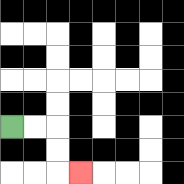{'start': '[0, 5]', 'end': '[3, 7]', 'path_directions': 'R,R,D,D,R', 'path_coordinates': '[[0, 5], [1, 5], [2, 5], [2, 6], [2, 7], [3, 7]]'}